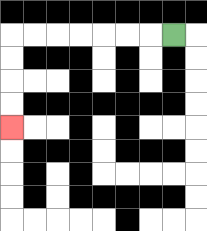{'start': '[7, 1]', 'end': '[0, 5]', 'path_directions': 'L,L,L,L,L,L,L,D,D,D,D', 'path_coordinates': '[[7, 1], [6, 1], [5, 1], [4, 1], [3, 1], [2, 1], [1, 1], [0, 1], [0, 2], [0, 3], [0, 4], [0, 5]]'}